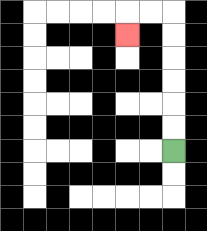{'start': '[7, 6]', 'end': '[5, 1]', 'path_directions': 'U,U,U,U,U,U,L,L,D', 'path_coordinates': '[[7, 6], [7, 5], [7, 4], [7, 3], [7, 2], [7, 1], [7, 0], [6, 0], [5, 0], [5, 1]]'}